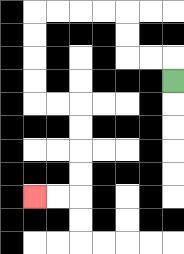{'start': '[7, 3]', 'end': '[1, 8]', 'path_directions': 'U,L,L,U,U,L,L,L,L,D,D,D,D,R,R,D,D,D,D,L,L', 'path_coordinates': '[[7, 3], [7, 2], [6, 2], [5, 2], [5, 1], [5, 0], [4, 0], [3, 0], [2, 0], [1, 0], [1, 1], [1, 2], [1, 3], [1, 4], [2, 4], [3, 4], [3, 5], [3, 6], [3, 7], [3, 8], [2, 8], [1, 8]]'}